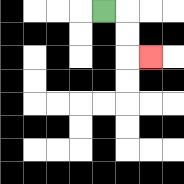{'start': '[4, 0]', 'end': '[6, 2]', 'path_directions': 'R,D,D,R', 'path_coordinates': '[[4, 0], [5, 0], [5, 1], [5, 2], [6, 2]]'}